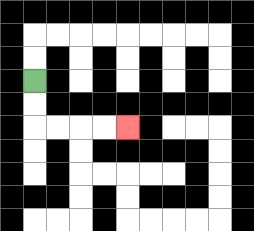{'start': '[1, 3]', 'end': '[5, 5]', 'path_directions': 'D,D,R,R,R,R', 'path_coordinates': '[[1, 3], [1, 4], [1, 5], [2, 5], [3, 5], [4, 5], [5, 5]]'}